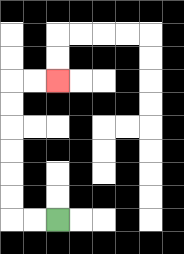{'start': '[2, 9]', 'end': '[2, 3]', 'path_directions': 'L,L,U,U,U,U,U,U,R,R', 'path_coordinates': '[[2, 9], [1, 9], [0, 9], [0, 8], [0, 7], [0, 6], [0, 5], [0, 4], [0, 3], [1, 3], [2, 3]]'}